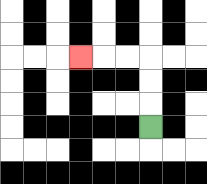{'start': '[6, 5]', 'end': '[3, 2]', 'path_directions': 'U,U,U,L,L,L', 'path_coordinates': '[[6, 5], [6, 4], [6, 3], [6, 2], [5, 2], [4, 2], [3, 2]]'}